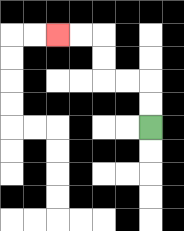{'start': '[6, 5]', 'end': '[2, 1]', 'path_directions': 'U,U,L,L,U,U,L,L', 'path_coordinates': '[[6, 5], [6, 4], [6, 3], [5, 3], [4, 3], [4, 2], [4, 1], [3, 1], [2, 1]]'}